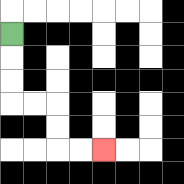{'start': '[0, 1]', 'end': '[4, 6]', 'path_directions': 'D,D,D,R,R,D,D,R,R', 'path_coordinates': '[[0, 1], [0, 2], [0, 3], [0, 4], [1, 4], [2, 4], [2, 5], [2, 6], [3, 6], [4, 6]]'}